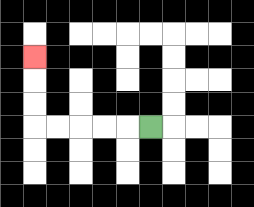{'start': '[6, 5]', 'end': '[1, 2]', 'path_directions': 'L,L,L,L,L,U,U,U', 'path_coordinates': '[[6, 5], [5, 5], [4, 5], [3, 5], [2, 5], [1, 5], [1, 4], [1, 3], [1, 2]]'}